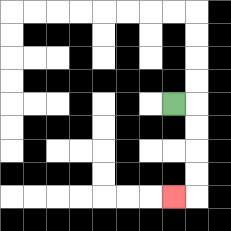{'start': '[7, 4]', 'end': '[7, 8]', 'path_directions': 'R,D,D,D,D,L', 'path_coordinates': '[[7, 4], [8, 4], [8, 5], [8, 6], [8, 7], [8, 8], [7, 8]]'}